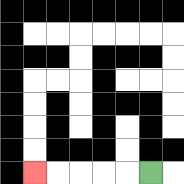{'start': '[6, 7]', 'end': '[1, 7]', 'path_directions': 'L,L,L,L,L', 'path_coordinates': '[[6, 7], [5, 7], [4, 7], [3, 7], [2, 7], [1, 7]]'}